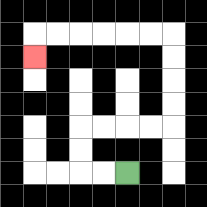{'start': '[5, 7]', 'end': '[1, 2]', 'path_directions': 'L,L,U,U,R,R,R,R,U,U,U,U,L,L,L,L,L,L,D', 'path_coordinates': '[[5, 7], [4, 7], [3, 7], [3, 6], [3, 5], [4, 5], [5, 5], [6, 5], [7, 5], [7, 4], [7, 3], [7, 2], [7, 1], [6, 1], [5, 1], [4, 1], [3, 1], [2, 1], [1, 1], [1, 2]]'}